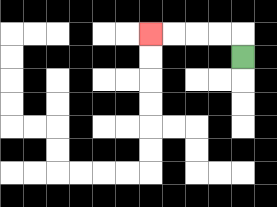{'start': '[10, 2]', 'end': '[6, 1]', 'path_directions': 'U,L,L,L,L', 'path_coordinates': '[[10, 2], [10, 1], [9, 1], [8, 1], [7, 1], [6, 1]]'}